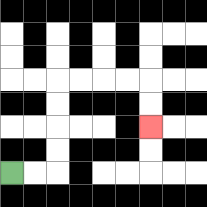{'start': '[0, 7]', 'end': '[6, 5]', 'path_directions': 'R,R,U,U,U,U,R,R,R,R,D,D', 'path_coordinates': '[[0, 7], [1, 7], [2, 7], [2, 6], [2, 5], [2, 4], [2, 3], [3, 3], [4, 3], [5, 3], [6, 3], [6, 4], [6, 5]]'}